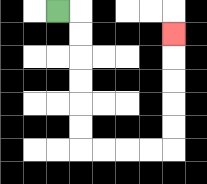{'start': '[2, 0]', 'end': '[7, 1]', 'path_directions': 'R,D,D,D,D,D,D,R,R,R,R,U,U,U,U,U', 'path_coordinates': '[[2, 0], [3, 0], [3, 1], [3, 2], [3, 3], [3, 4], [3, 5], [3, 6], [4, 6], [5, 6], [6, 6], [7, 6], [7, 5], [7, 4], [7, 3], [7, 2], [7, 1]]'}